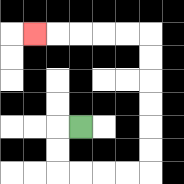{'start': '[3, 5]', 'end': '[1, 1]', 'path_directions': 'L,D,D,R,R,R,R,U,U,U,U,U,U,L,L,L,L,L', 'path_coordinates': '[[3, 5], [2, 5], [2, 6], [2, 7], [3, 7], [4, 7], [5, 7], [6, 7], [6, 6], [6, 5], [6, 4], [6, 3], [6, 2], [6, 1], [5, 1], [4, 1], [3, 1], [2, 1], [1, 1]]'}